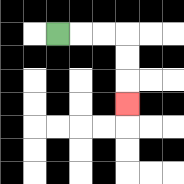{'start': '[2, 1]', 'end': '[5, 4]', 'path_directions': 'R,R,R,D,D,D', 'path_coordinates': '[[2, 1], [3, 1], [4, 1], [5, 1], [5, 2], [5, 3], [5, 4]]'}